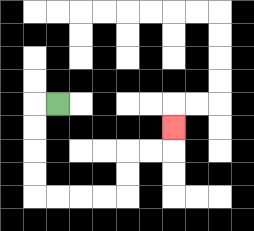{'start': '[2, 4]', 'end': '[7, 5]', 'path_directions': 'L,D,D,D,D,R,R,R,R,U,U,R,R,U', 'path_coordinates': '[[2, 4], [1, 4], [1, 5], [1, 6], [1, 7], [1, 8], [2, 8], [3, 8], [4, 8], [5, 8], [5, 7], [5, 6], [6, 6], [7, 6], [7, 5]]'}